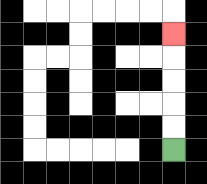{'start': '[7, 6]', 'end': '[7, 1]', 'path_directions': 'U,U,U,U,U', 'path_coordinates': '[[7, 6], [7, 5], [7, 4], [7, 3], [7, 2], [7, 1]]'}